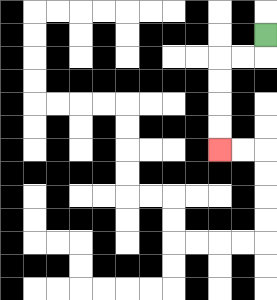{'start': '[11, 1]', 'end': '[9, 6]', 'path_directions': 'D,L,L,D,D,D,D', 'path_coordinates': '[[11, 1], [11, 2], [10, 2], [9, 2], [9, 3], [9, 4], [9, 5], [9, 6]]'}